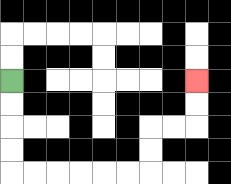{'start': '[0, 3]', 'end': '[8, 3]', 'path_directions': 'D,D,D,D,R,R,R,R,R,R,U,U,R,R,U,U', 'path_coordinates': '[[0, 3], [0, 4], [0, 5], [0, 6], [0, 7], [1, 7], [2, 7], [3, 7], [4, 7], [5, 7], [6, 7], [6, 6], [6, 5], [7, 5], [8, 5], [8, 4], [8, 3]]'}